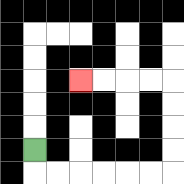{'start': '[1, 6]', 'end': '[3, 3]', 'path_directions': 'D,R,R,R,R,R,R,U,U,U,U,L,L,L,L', 'path_coordinates': '[[1, 6], [1, 7], [2, 7], [3, 7], [4, 7], [5, 7], [6, 7], [7, 7], [7, 6], [7, 5], [7, 4], [7, 3], [6, 3], [5, 3], [4, 3], [3, 3]]'}